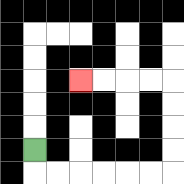{'start': '[1, 6]', 'end': '[3, 3]', 'path_directions': 'D,R,R,R,R,R,R,U,U,U,U,L,L,L,L', 'path_coordinates': '[[1, 6], [1, 7], [2, 7], [3, 7], [4, 7], [5, 7], [6, 7], [7, 7], [7, 6], [7, 5], [7, 4], [7, 3], [6, 3], [5, 3], [4, 3], [3, 3]]'}